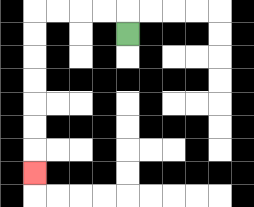{'start': '[5, 1]', 'end': '[1, 7]', 'path_directions': 'U,L,L,L,L,D,D,D,D,D,D,D', 'path_coordinates': '[[5, 1], [5, 0], [4, 0], [3, 0], [2, 0], [1, 0], [1, 1], [1, 2], [1, 3], [1, 4], [1, 5], [1, 6], [1, 7]]'}